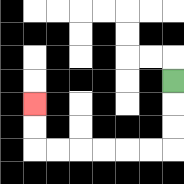{'start': '[7, 3]', 'end': '[1, 4]', 'path_directions': 'D,D,D,L,L,L,L,L,L,U,U', 'path_coordinates': '[[7, 3], [7, 4], [7, 5], [7, 6], [6, 6], [5, 6], [4, 6], [3, 6], [2, 6], [1, 6], [1, 5], [1, 4]]'}